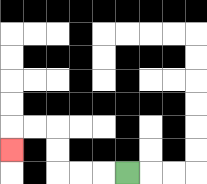{'start': '[5, 7]', 'end': '[0, 6]', 'path_directions': 'L,L,L,U,U,L,L,D', 'path_coordinates': '[[5, 7], [4, 7], [3, 7], [2, 7], [2, 6], [2, 5], [1, 5], [0, 5], [0, 6]]'}